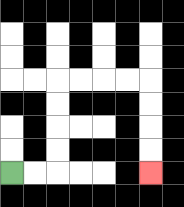{'start': '[0, 7]', 'end': '[6, 7]', 'path_directions': 'R,R,U,U,U,U,R,R,R,R,D,D,D,D', 'path_coordinates': '[[0, 7], [1, 7], [2, 7], [2, 6], [2, 5], [2, 4], [2, 3], [3, 3], [4, 3], [5, 3], [6, 3], [6, 4], [6, 5], [6, 6], [6, 7]]'}